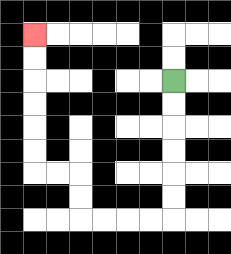{'start': '[7, 3]', 'end': '[1, 1]', 'path_directions': 'D,D,D,D,D,D,L,L,L,L,U,U,L,L,U,U,U,U,U,U', 'path_coordinates': '[[7, 3], [7, 4], [7, 5], [7, 6], [7, 7], [7, 8], [7, 9], [6, 9], [5, 9], [4, 9], [3, 9], [3, 8], [3, 7], [2, 7], [1, 7], [1, 6], [1, 5], [1, 4], [1, 3], [1, 2], [1, 1]]'}